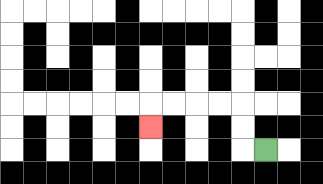{'start': '[11, 6]', 'end': '[6, 5]', 'path_directions': 'L,U,U,L,L,L,L,D', 'path_coordinates': '[[11, 6], [10, 6], [10, 5], [10, 4], [9, 4], [8, 4], [7, 4], [6, 4], [6, 5]]'}